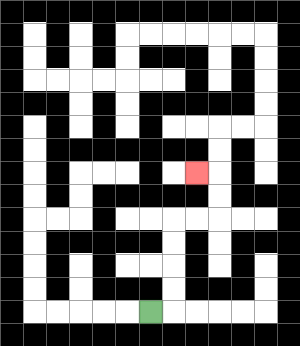{'start': '[6, 13]', 'end': '[8, 7]', 'path_directions': 'R,U,U,U,U,R,R,U,U,L', 'path_coordinates': '[[6, 13], [7, 13], [7, 12], [7, 11], [7, 10], [7, 9], [8, 9], [9, 9], [9, 8], [9, 7], [8, 7]]'}